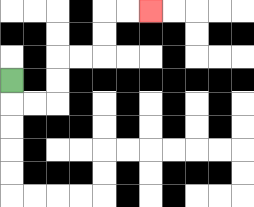{'start': '[0, 3]', 'end': '[6, 0]', 'path_directions': 'D,R,R,U,U,R,R,U,U,R,R', 'path_coordinates': '[[0, 3], [0, 4], [1, 4], [2, 4], [2, 3], [2, 2], [3, 2], [4, 2], [4, 1], [4, 0], [5, 0], [6, 0]]'}